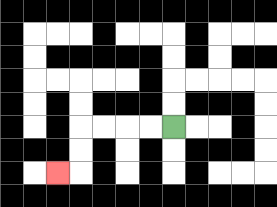{'start': '[7, 5]', 'end': '[2, 7]', 'path_directions': 'L,L,L,L,D,D,L', 'path_coordinates': '[[7, 5], [6, 5], [5, 5], [4, 5], [3, 5], [3, 6], [3, 7], [2, 7]]'}